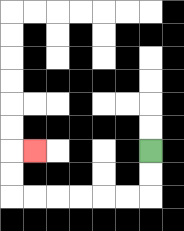{'start': '[6, 6]', 'end': '[1, 6]', 'path_directions': 'D,D,L,L,L,L,L,L,U,U,R', 'path_coordinates': '[[6, 6], [6, 7], [6, 8], [5, 8], [4, 8], [3, 8], [2, 8], [1, 8], [0, 8], [0, 7], [0, 6], [1, 6]]'}